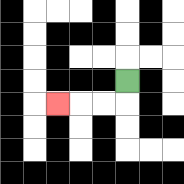{'start': '[5, 3]', 'end': '[2, 4]', 'path_directions': 'D,L,L,L', 'path_coordinates': '[[5, 3], [5, 4], [4, 4], [3, 4], [2, 4]]'}